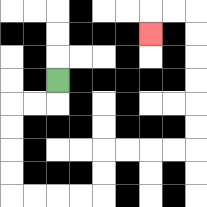{'start': '[2, 3]', 'end': '[6, 1]', 'path_directions': 'D,L,L,D,D,D,D,R,R,R,R,U,U,R,R,R,R,U,U,U,U,U,U,L,L,D', 'path_coordinates': '[[2, 3], [2, 4], [1, 4], [0, 4], [0, 5], [0, 6], [0, 7], [0, 8], [1, 8], [2, 8], [3, 8], [4, 8], [4, 7], [4, 6], [5, 6], [6, 6], [7, 6], [8, 6], [8, 5], [8, 4], [8, 3], [8, 2], [8, 1], [8, 0], [7, 0], [6, 0], [6, 1]]'}